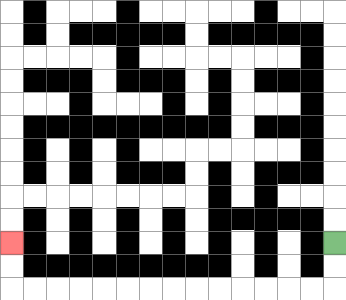{'start': '[14, 10]', 'end': '[0, 10]', 'path_directions': 'D,D,L,L,L,L,L,L,L,L,L,L,L,L,L,L,U,U', 'path_coordinates': '[[14, 10], [14, 11], [14, 12], [13, 12], [12, 12], [11, 12], [10, 12], [9, 12], [8, 12], [7, 12], [6, 12], [5, 12], [4, 12], [3, 12], [2, 12], [1, 12], [0, 12], [0, 11], [0, 10]]'}